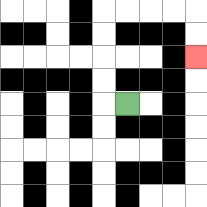{'start': '[5, 4]', 'end': '[8, 2]', 'path_directions': 'L,U,U,U,U,R,R,R,R,D,D', 'path_coordinates': '[[5, 4], [4, 4], [4, 3], [4, 2], [4, 1], [4, 0], [5, 0], [6, 0], [7, 0], [8, 0], [8, 1], [8, 2]]'}